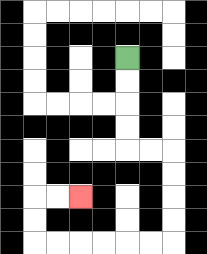{'start': '[5, 2]', 'end': '[3, 8]', 'path_directions': 'D,D,D,D,R,R,D,D,D,D,L,L,L,L,L,L,U,U,R,R', 'path_coordinates': '[[5, 2], [5, 3], [5, 4], [5, 5], [5, 6], [6, 6], [7, 6], [7, 7], [7, 8], [7, 9], [7, 10], [6, 10], [5, 10], [4, 10], [3, 10], [2, 10], [1, 10], [1, 9], [1, 8], [2, 8], [3, 8]]'}